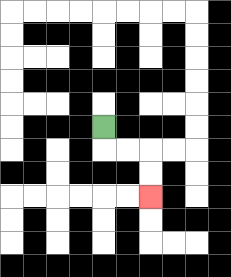{'start': '[4, 5]', 'end': '[6, 8]', 'path_directions': 'D,R,R,D,D', 'path_coordinates': '[[4, 5], [4, 6], [5, 6], [6, 6], [6, 7], [6, 8]]'}